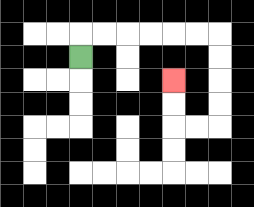{'start': '[3, 2]', 'end': '[7, 3]', 'path_directions': 'U,R,R,R,R,R,R,D,D,D,D,L,L,U,U', 'path_coordinates': '[[3, 2], [3, 1], [4, 1], [5, 1], [6, 1], [7, 1], [8, 1], [9, 1], [9, 2], [9, 3], [9, 4], [9, 5], [8, 5], [7, 5], [7, 4], [7, 3]]'}